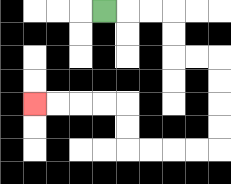{'start': '[4, 0]', 'end': '[1, 4]', 'path_directions': 'R,R,R,D,D,R,R,D,D,D,D,L,L,L,L,U,U,L,L,L,L', 'path_coordinates': '[[4, 0], [5, 0], [6, 0], [7, 0], [7, 1], [7, 2], [8, 2], [9, 2], [9, 3], [9, 4], [9, 5], [9, 6], [8, 6], [7, 6], [6, 6], [5, 6], [5, 5], [5, 4], [4, 4], [3, 4], [2, 4], [1, 4]]'}